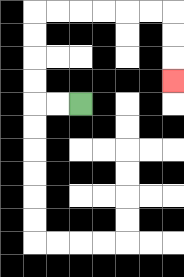{'start': '[3, 4]', 'end': '[7, 3]', 'path_directions': 'L,L,U,U,U,U,R,R,R,R,R,R,D,D,D', 'path_coordinates': '[[3, 4], [2, 4], [1, 4], [1, 3], [1, 2], [1, 1], [1, 0], [2, 0], [3, 0], [4, 0], [5, 0], [6, 0], [7, 0], [7, 1], [7, 2], [7, 3]]'}